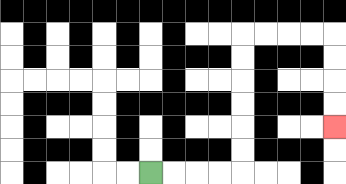{'start': '[6, 7]', 'end': '[14, 5]', 'path_directions': 'R,R,R,R,U,U,U,U,U,U,R,R,R,R,D,D,D,D', 'path_coordinates': '[[6, 7], [7, 7], [8, 7], [9, 7], [10, 7], [10, 6], [10, 5], [10, 4], [10, 3], [10, 2], [10, 1], [11, 1], [12, 1], [13, 1], [14, 1], [14, 2], [14, 3], [14, 4], [14, 5]]'}